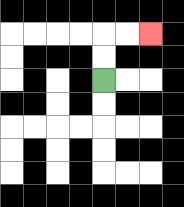{'start': '[4, 3]', 'end': '[6, 1]', 'path_directions': 'U,U,R,R', 'path_coordinates': '[[4, 3], [4, 2], [4, 1], [5, 1], [6, 1]]'}